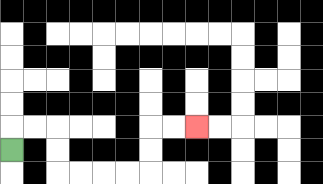{'start': '[0, 6]', 'end': '[8, 5]', 'path_directions': 'U,R,R,D,D,R,R,R,R,U,U,R,R', 'path_coordinates': '[[0, 6], [0, 5], [1, 5], [2, 5], [2, 6], [2, 7], [3, 7], [4, 7], [5, 7], [6, 7], [6, 6], [6, 5], [7, 5], [8, 5]]'}